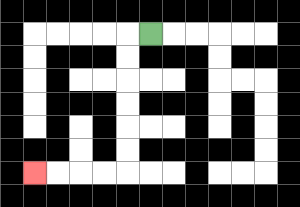{'start': '[6, 1]', 'end': '[1, 7]', 'path_directions': 'L,D,D,D,D,D,D,L,L,L,L', 'path_coordinates': '[[6, 1], [5, 1], [5, 2], [5, 3], [5, 4], [5, 5], [5, 6], [5, 7], [4, 7], [3, 7], [2, 7], [1, 7]]'}